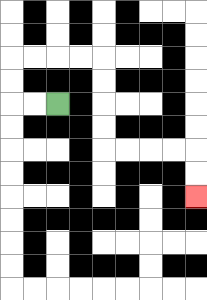{'start': '[2, 4]', 'end': '[8, 8]', 'path_directions': 'L,L,U,U,R,R,R,R,D,D,D,D,R,R,R,R,D,D', 'path_coordinates': '[[2, 4], [1, 4], [0, 4], [0, 3], [0, 2], [1, 2], [2, 2], [3, 2], [4, 2], [4, 3], [4, 4], [4, 5], [4, 6], [5, 6], [6, 6], [7, 6], [8, 6], [8, 7], [8, 8]]'}